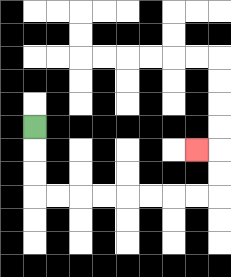{'start': '[1, 5]', 'end': '[8, 6]', 'path_directions': 'D,D,D,R,R,R,R,R,R,R,R,U,U,L', 'path_coordinates': '[[1, 5], [1, 6], [1, 7], [1, 8], [2, 8], [3, 8], [4, 8], [5, 8], [6, 8], [7, 8], [8, 8], [9, 8], [9, 7], [9, 6], [8, 6]]'}